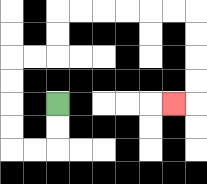{'start': '[2, 4]', 'end': '[7, 4]', 'path_directions': 'D,D,L,L,U,U,U,U,R,R,U,U,R,R,R,R,R,R,D,D,D,D,L', 'path_coordinates': '[[2, 4], [2, 5], [2, 6], [1, 6], [0, 6], [0, 5], [0, 4], [0, 3], [0, 2], [1, 2], [2, 2], [2, 1], [2, 0], [3, 0], [4, 0], [5, 0], [6, 0], [7, 0], [8, 0], [8, 1], [8, 2], [8, 3], [8, 4], [7, 4]]'}